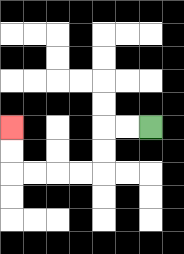{'start': '[6, 5]', 'end': '[0, 5]', 'path_directions': 'L,L,D,D,L,L,L,L,U,U', 'path_coordinates': '[[6, 5], [5, 5], [4, 5], [4, 6], [4, 7], [3, 7], [2, 7], [1, 7], [0, 7], [0, 6], [0, 5]]'}